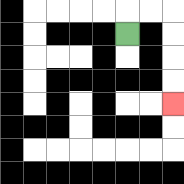{'start': '[5, 1]', 'end': '[7, 4]', 'path_directions': 'U,R,R,D,D,D,D', 'path_coordinates': '[[5, 1], [5, 0], [6, 0], [7, 0], [7, 1], [7, 2], [7, 3], [7, 4]]'}